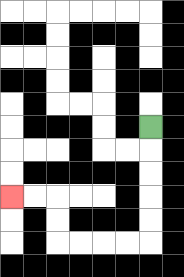{'start': '[6, 5]', 'end': '[0, 8]', 'path_directions': 'D,D,D,D,D,L,L,L,L,U,U,L,L', 'path_coordinates': '[[6, 5], [6, 6], [6, 7], [6, 8], [6, 9], [6, 10], [5, 10], [4, 10], [3, 10], [2, 10], [2, 9], [2, 8], [1, 8], [0, 8]]'}